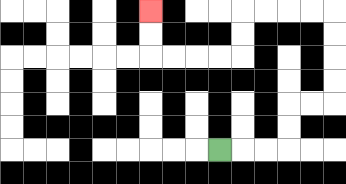{'start': '[9, 6]', 'end': '[6, 0]', 'path_directions': 'R,R,R,U,U,R,R,U,U,U,U,L,L,L,L,D,D,L,L,L,L,U,U', 'path_coordinates': '[[9, 6], [10, 6], [11, 6], [12, 6], [12, 5], [12, 4], [13, 4], [14, 4], [14, 3], [14, 2], [14, 1], [14, 0], [13, 0], [12, 0], [11, 0], [10, 0], [10, 1], [10, 2], [9, 2], [8, 2], [7, 2], [6, 2], [6, 1], [6, 0]]'}